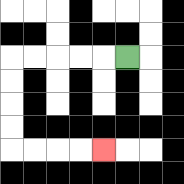{'start': '[5, 2]', 'end': '[4, 6]', 'path_directions': 'L,L,L,L,L,D,D,D,D,R,R,R,R', 'path_coordinates': '[[5, 2], [4, 2], [3, 2], [2, 2], [1, 2], [0, 2], [0, 3], [0, 4], [0, 5], [0, 6], [1, 6], [2, 6], [3, 6], [4, 6]]'}